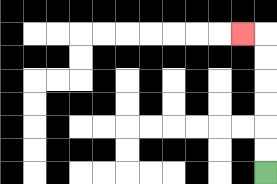{'start': '[11, 7]', 'end': '[10, 1]', 'path_directions': 'U,U,U,U,U,U,L', 'path_coordinates': '[[11, 7], [11, 6], [11, 5], [11, 4], [11, 3], [11, 2], [11, 1], [10, 1]]'}